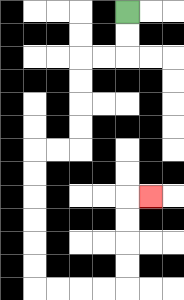{'start': '[5, 0]', 'end': '[6, 8]', 'path_directions': 'D,D,L,L,D,D,D,D,L,L,D,D,D,D,D,D,R,R,R,R,U,U,U,U,R', 'path_coordinates': '[[5, 0], [5, 1], [5, 2], [4, 2], [3, 2], [3, 3], [3, 4], [3, 5], [3, 6], [2, 6], [1, 6], [1, 7], [1, 8], [1, 9], [1, 10], [1, 11], [1, 12], [2, 12], [3, 12], [4, 12], [5, 12], [5, 11], [5, 10], [5, 9], [5, 8], [6, 8]]'}